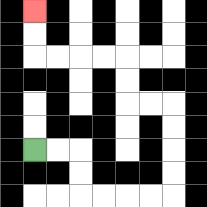{'start': '[1, 6]', 'end': '[1, 0]', 'path_directions': 'R,R,D,D,R,R,R,R,U,U,U,U,L,L,U,U,L,L,L,L,U,U', 'path_coordinates': '[[1, 6], [2, 6], [3, 6], [3, 7], [3, 8], [4, 8], [5, 8], [6, 8], [7, 8], [7, 7], [7, 6], [7, 5], [7, 4], [6, 4], [5, 4], [5, 3], [5, 2], [4, 2], [3, 2], [2, 2], [1, 2], [1, 1], [1, 0]]'}